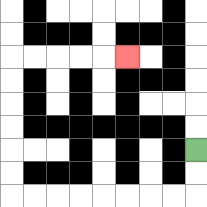{'start': '[8, 6]', 'end': '[5, 2]', 'path_directions': 'D,D,L,L,L,L,L,L,L,L,U,U,U,U,U,U,R,R,R,R,R', 'path_coordinates': '[[8, 6], [8, 7], [8, 8], [7, 8], [6, 8], [5, 8], [4, 8], [3, 8], [2, 8], [1, 8], [0, 8], [0, 7], [0, 6], [0, 5], [0, 4], [0, 3], [0, 2], [1, 2], [2, 2], [3, 2], [4, 2], [5, 2]]'}